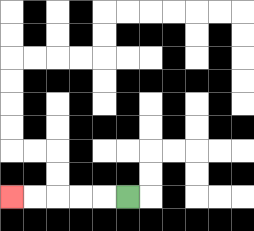{'start': '[5, 8]', 'end': '[0, 8]', 'path_directions': 'L,L,L,L,L', 'path_coordinates': '[[5, 8], [4, 8], [3, 8], [2, 8], [1, 8], [0, 8]]'}